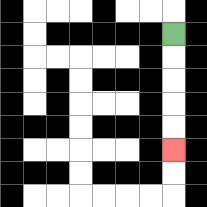{'start': '[7, 1]', 'end': '[7, 6]', 'path_directions': 'D,D,D,D,D', 'path_coordinates': '[[7, 1], [7, 2], [7, 3], [7, 4], [7, 5], [7, 6]]'}